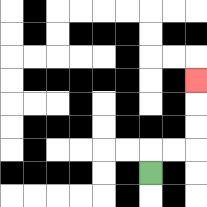{'start': '[6, 7]', 'end': '[8, 3]', 'path_directions': 'U,R,R,U,U,U', 'path_coordinates': '[[6, 7], [6, 6], [7, 6], [8, 6], [8, 5], [8, 4], [8, 3]]'}